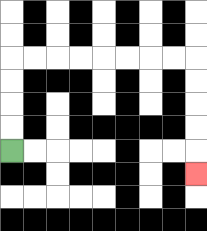{'start': '[0, 6]', 'end': '[8, 7]', 'path_directions': 'U,U,U,U,R,R,R,R,R,R,R,R,D,D,D,D,D', 'path_coordinates': '[[0, 6], [0, 5], [0, 4], [0, 3], [0, 2], [1, 2], [2, 2], [3, 2], [4, 2], [5, 2], [6, 2], [7, 2], [8, 2], [8, 3], [8, 4], [8, 5], [8, 6], [8, 7]]'}